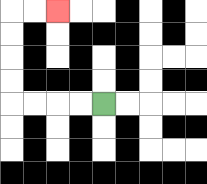{'start': '[4, 4]', 'end': '[2, 0]', 'path_directions': 'L,L,L,L,U,U,U,U,R,R', 'path_coordinates': '[[4, 4], [3, 4], [2, 4], [1, 4], [0, 4], [0, 3], [0, 2], [0, 1], [0, 0], [1, 0], [2, 0]]'}